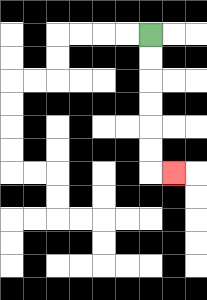{'start': '[6, 1]', 'end': '[7, 7]', 'path_directions': 'D,D,D,D,D,D,R', 'path_coordinates': '[[6, 1], [6, 2], [6, 3], [6, 4], [6, 5], [6, 6], [6, 7], [7, 7]]'}